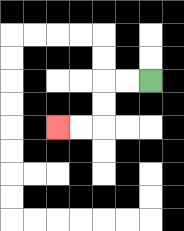{'start': '[6, 3]', 'end': '[2, 5]', 'path_directions': 'L,L,D,D,L,L', 'path_coordinates': '[[6, 3], [5, 3], [4, 3], [4, 4], [4, 5], [3, 5], [2, 5]]'}